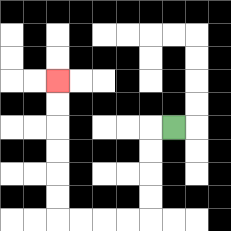{'start': '[7, 5]', 'end': '[2, 3]', 'path_directions': 'L,D,D,D,D,L,L,L,L,U,U,U,U,U,U', 'path_coordinates': '[[7, 5], [6, 5], [6, 6], [6, 7], [6, 8], [6, 9], [5, 9], [4, 9], [3, 9], [2, 9], [2, 8], [2, 7], [2, 6], [2, 5], [2, 4], [2, 3]]'}